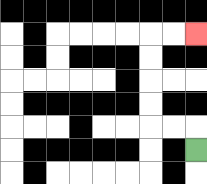{'start': '[8, 6]', 'end': '[8, 1]', 'path_directions': 'U,L,L,U,U,U,U,R,R', 'path_coordinates': '[[8, 6], [8, 5], [7, 5], [6, 5], [6, 4], [6, 3], [6, 2], [6, 1], [7, 1], [8, 1]]'}